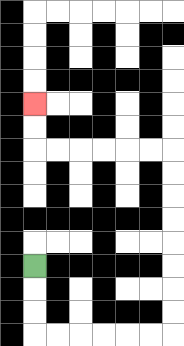{'start': '[1, 11]', 'end': '[1, 4]', 'path_directions': 'D,D,D,R,R,R,R,R,R,U,U,U,U,U,U,U,U,L,L,L,L,L,L,U,U', 'path_coordinates': '[[1, 11], [1, 12], [1, 13], [1, 14], [2, 14], [3, 14], [4, 14], [5, 14], [6, 14], [7, 14], [7, 13], [7, 12], [7, 11], [7, 10], [7, 9], [7, 8], [7, 7], [7, 6], [6, 6], [5, 6], [4, 6], [3, 6], [2, 6], [1, 6], [1, 5], [1, 4]]'}